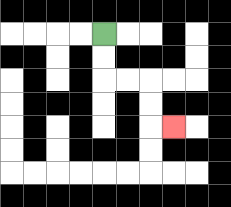{'start': '[4, 1]', 'end': '[7, 5]', 'path_directions': 'D,D,R,R,D,D,R', 'path_coordinates': '[[4, 1], [4, 2], [4, 3], [5, 3], [6, 3], [6, 4], [6, 5], [7, 5]]'}